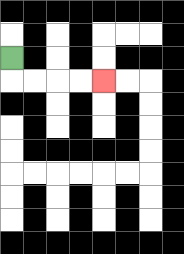{'start': '[0, 2]', 'end': '[4, 3]', 'path_directions': 'D,R,R,R,R', 'path_coordinates': '[[0, 2], [0, 3], [1, 3], [2, 3], [3, 3], [4, 3]]'}